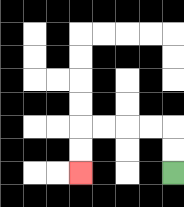{'start': '[7, 7]', 'end': '[3, 7]', 'path_directions': 'U,U,L,L,L,L,D,D', 'path_coordinates': '[[7, 7], [7, 6], [7, 5], [6, 5], [5, 5], [4, 5], [3, 5], [3, 6], [3, 7]]'}